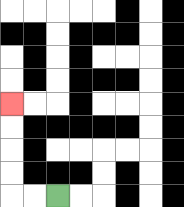{'start': '[2, 8]', 'end': '[0, 4]', 'path_directions': 'L,L,U,U,U,U', 'path_coordinates': '[[2, 8], [1, 8], [0, 8], [0, 7], [0, 6], [0, 5], [0, 4]]'}